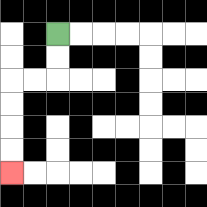{'start': '[2, 1]', 'end': '[0, 7]', 'path_directions': 'D,D,L,L,D,D,D,D', 'path_coordinates': '[[2, 1], [2, 2], [2, 3], [1, 3], [0, 3], [0, 4], [0, 5], [0, 6], [0, 7]]'}